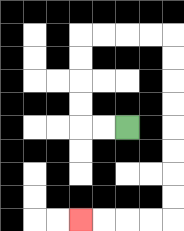{'start': '[5, 5]', 'end': '[3, 9]', 'path_directions': 'L,L,U,U,U,U,R,R,R,R,D,D,D,D,D,D,D,D,L,L,L,L', 'path_coordinates': '[[5, 5], [4, 5], [3, 5], [3, 4], [3, 3], [3, 2], [3, 1], [4, 1], [5, 1], [6, 1], [7, 1], [7, 2], [7, 3], [7, 4], [7, 5], [7, 6], [7, 7], [7, 8], [7, 9], [6, 9], [5, 9], [4, 9], [3, 9]]'}